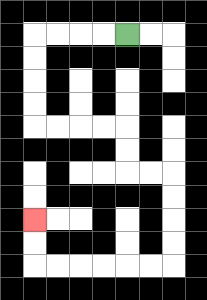{'start': '[5, 1]', 'end': '[1, 9]', 'path_directions': 'L,L,L,L,D,D,D,D,R,R,R,R,D,D,R,R,D,D,D,D,L,L,L,L,L,L,U,U', 'path_coordinates': '[[5, 1], [4, 1], [3, 1], [2, 1], [1, 1], [1, 2], [1, 3], [1, 4], [1, 5], [2, 5], [3, 5], [4, 5], [5, 5], [5, 6], [5, 7], [6, 7], [7, 7], [7, 8], [7, 9], [7, 10], [7, 11], [6, 11], [5, 11], [4, 11], [3, 11], [2, 11], [1, 11], [1, 10], [1, 9]]'}